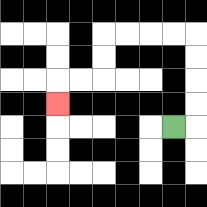{'start': '[7, 5]', 'end': '[2, 4]', 'path_directions': 'R,U,U,U,U,L,L,L,L,D,D,L,L,D', 'path_coordinates': '[[7, 5], [8, 5], [8, 4], [8, 3], [8, 2], [8, 1], [7, 1], [6, 1], [5, 1], [4, 1], [4, 2], [4, 3], [3, 3], [2, 3], [2, 4]]'}